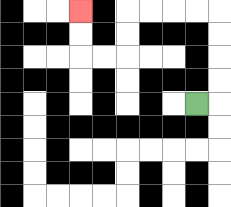{'start': '[8, 4]', 'end': '[3, 0]', 'path_directions': 'R,U,U,U,U,L,L,L,L,D,D,L,L,U,U', 'path_coordinates': '[[8, 4], [9, 4], [9, 3], [9, 2], [9, 1], [9, 0], [8, 0], [7, 0], [6, 0], [5, 0], [5, 1], [5, 2], [4, 2], [3, 2], [3, 1], [3, 0]]'}